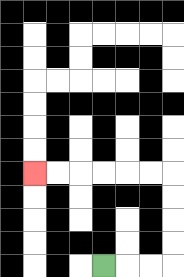{'start': '[4, 11]', 'end': '[1, 7]', 'path_directions': 'R,R,R,U,U,U,U,L,L,L,L,L,L', 'path_coordinates': '[[4, 11], [5, 11], [6, 11], [7, 11], [7, 10], [7, 9], [7, 8], [7, 7], [6, 7], [5, 7], [4, 7], [3, 7], [2, 7], [1, 7]]'}